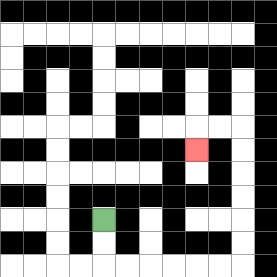{'start': '[4, 9]', 'end': '[8, 6]', 'path_directions': 'D,D,R,R,R,R,R,R,U,U,U,U,U,U,L,L,D', 'path_coordinates': '[[4, 9], [4, 10], [4, 11], [5, 11], [6, 11], [7, 11], [8, 11], [9, 11], [10, 11], [10, 10], [10, 9], [10, 8], [10, 7], [10, 6], [10, 5], [9, 5], [8, 5], [8, 6]]'}